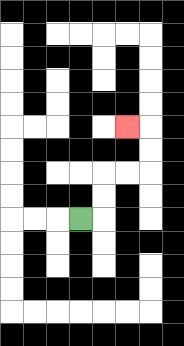{'start': '[3, 9]', 'end': '[5, 5]', 'path_directions': 'R,U,U,R,R,U,U,L', 'path_coordinates': '[[3, 9], [4, 9], [4, 8], [4, 7], [5, 7], [6, 7], [6, 6], [6, 5], [5, 5]]'}